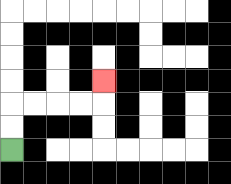{'start': '[0, 6]', 'end': '[4, 3]', 'path_directions': 'U,U,R,R,R,R,U', 'path_coordinates': '[[0, 6], [0, 5], [0, 4], [1, 4], [2, 4], [3, 4], [4, 4], [4, 3]]'}